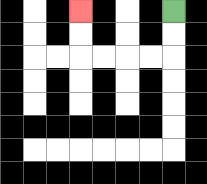{'start': '[7, 0]', 'end': '[3, 0]', 'path_directions': 'D,D,L,L,L,L,U,U', 'path_coordinates': '[[7, 0], [7, 1], [7, 2], [6, 2], [5, 2], [4, 2], [3, 2], [3, 1], [3, 0]]'}